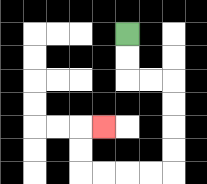{'start': '[5, 1]', 'end': '[4, 5]', 'path_directions': 'D,D,R,R,D,D,D,D,L,L,L,L,U,U,R', 'path_coordinates': '[[5, 1], [5, 2], [5, 3], [6, 3], [7, 3], [7, 4], [7, 5], [7, 6], [7, 7], [6, 7], [5, 7], [4, 7], [3, 7], [3, 6], [3, 5], [4, 5]]'}